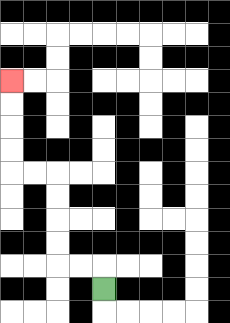{'start': '[4, 12]', 'end': '[0, 3]', 'path_directions': 'U,L,L,U,U,U,U,L,L,U,U,U,U', 'path_coordinates': '[[4, 12], [4, 11], [3, 11], [2, 11], [2, 10], [2, 9], [2, 8], [2, 7], [1, 7], [0, 7], [0, 6], [0, 5], [0, 4], [0, 3]]'}